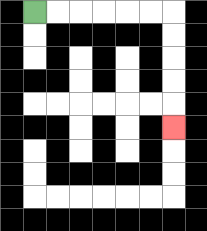{'start': '[1, 0]', 'end': '[7, 5]', 'path_directions': 'R,R,R,R,R,R,D,D,D,D,D', 'path_coordinates': '[[1, 0], [2, 0], [3, 0], [4, 0], [5, 0], [6, 0], [7, 0], [7, 1], [7, 2], [7, 3], [7, 4], [7, 5]]'}